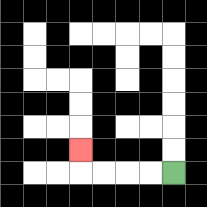{'start': '[7, 7]', 'end': '[3, 6]', 'path_directions': 'L,L,L,L,U', 'path_coordinates': '[[7, 7], [6, 7], [5, 7], [4, 7], [3, 7], [3, 6]]'}